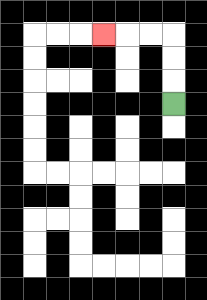{'start': '[7, 4]', 'end': '[4, 1]', 'path_directions': 'U,U,U,L,L,L', 'path_coordinates': '[[7, 4], [7, 3], [7, 2], [7, 1], [6, 1], [5, 1], [4, 1]]'}